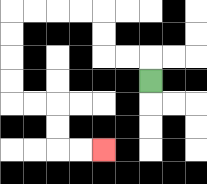{'start': '[6, 3]', 'end': '[4, 6]', 'path_directions': 'U,L,L,U,U,L,L,L,L,D,D,D,D,R,R,D,D,R,R', 'path_coordinates': '[[6, 3], [6, 2], [5, 2], [4, 2], [4, 1], [4, 0], [3, 0], [2, 0], [1, 0], [0, 0], [0, 1], [0, 2], [0, 3], [0, 4], [1, 4], [2, 4], [2, 5], [2, 6], [3, 6], [4, 6]]'}